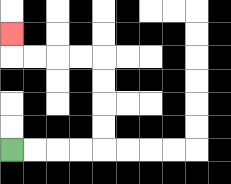{'start': '[0, 6]', 'end': '[0, 1]', 'path_directions': 'R,R,R,R,U,U,U,U,L,L,L,L,U', 'path_coordinates': '[[0, 6], [1, 6], [2, 6], [3, 6], [4, 6], [4, 5], [4, 4], [4, 3], [4, 2], [3, 2], [2, 2], [1, 2], [0, 2], [0, 1]]'}